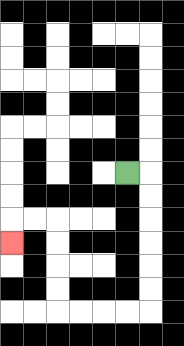{'start': '[5, 7]', 'end': '[0, 10]', 'path_directions': 'R,D,D,D,D,D,D,L,L,L,L,U,U,U,U,L,L,D', 'path_coordinates': '[[5, 7], [6, 7], [6, 8], [6, 9], [6, 10], [6, 11], [6, 12], [6, 13], [5, 13], [4, 13], [3, 13], [2, 13], [2, 12], [2, 11], [2, 10], [2, 9], [1, 9], [0, 9], [0, 10]]'}